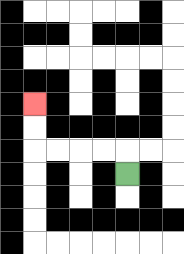{'start': '[5, 7]', 'end': '[1, 4]', 'path_directions': 'U,L,L,L,L,U,U', 'path_coordinates': '[[5, 7], [5, 6], [4, 6], [3, 6], [2, 6], [1, 6], [1, 5], [1, 4]]'}